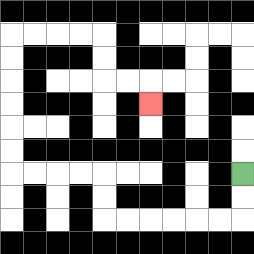{'start': '[10, 7]', 'end': '[6, 4]', 'path_directions': 'D,D,L,L,L,L,L,L,U,U,L,L,L,L,U,U,U,U,U,U,R,R,R,R,D,D,R,R,D', 'path_coordinates': '[[10, 7], [10, 8], [10, 9], [9, 9], [8, 9], [7, 9], [6, 9], [5, 9], [4, 9], [4, 8], [4, 7], [3, 7], [2, 7], [1, 7], [0, 7], [0, 6], [0, 5], [0, 4], [0, 3], [0, 2], [0, 1], [1, 1], [2, 1], [3, 1], [4, 1], [4, 2], [4, 3], [5, 3], [6, 3], [6, 4]]'}